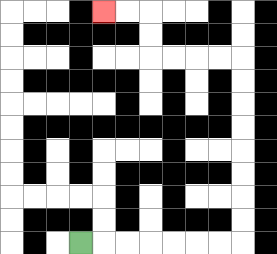{'start': '[3, 10]', 'end': '[4, 0]', 'path_directions': 'R,R,R,R,R,R,R,U,U,U,U,U,U,U,U,L,L,L,L,U,U,L,L', 'path_coordinates': '[[3, 10], [4, 10], [5, 10], [6, 10], [7, 10], [8, 10], [9, 10], [10, 10], [10, 9], [10, 8], [10, 7], [10, 6], [10, 5], [10, 4], [10, 3], [10, 2], [9, 2], [8, 2], [7, 2], [6, 2], [6, 1], [6, 0], [5, 0], [4, 0]]'}